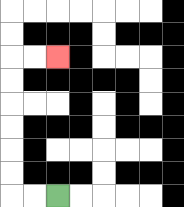{'start': '[2, 8]', 'end': '[2, 2]', 'path_directions': 'L,L,U,U,U,U,U,U,R,R', 'path_coordinates': '[[2, 8], [1, 8], [0, 8], [0, 7], [0, 6], [0, 5], [0, 4], [0, 3], [0, 2], [1, 2], [2, 2]]'}